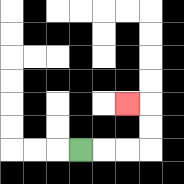{'start': '[3, 6]', 'end': '[5, 4]', 'path_directions': 'R,R,R,U,U,L', 'path_coordinates': '[[3, 6], [4, 6], [5, 6], [6, 6], [6, 5], [6, 4], [5, 4]]'}